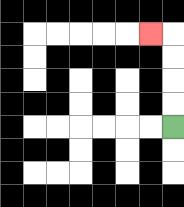{'start': '[7, 5]', 'end': '[6, 1]', 'path_directions': 'U,U,U,U,L', 'path_coordinates': '[[7, 5], [7, 4], [7, 3], [7, 2], [7, 1], [6, 1]]'}